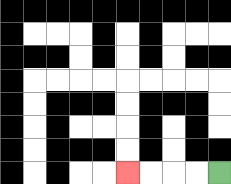{'start': '[9, 7]', 'end': '[5, 7]', 'path_directions': 'L,L,L,L', 'path_coordinates': '[[9, 7], [8, 7], [7, 7], [6, 7], [5, 7]]'}